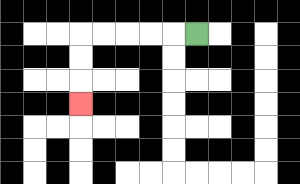{'start': '[8, 1]', 'end': '[3, 4]', 'path_directions': 'L,L,L,L,L,D,D,D', 'path_coordinates': '[[8, 1], [7, 1], [6, 1], [5, 1], [4, 1], [3, 1], [3, 2], [3, 3], [3, 4]]'}